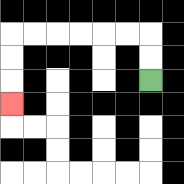{'start': '[6, 3]', 'end': '[0, 4]', 'path_directions': 'U,U,L,L,L,L,L,L,D,D,D', 'path_coordinates': '[[6, 3], [6, 2], [6, 1], [5, 1], [4, 1], [3, 1], [2, 1], [1, 1], [0, 1], [0, 2], [0, 3], [0, 4]]'}